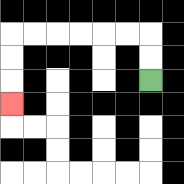{'start': '[6, 3]', 'end': '[0, 4]', 'path_directions': 'U,U,L,L,L,L,L,L,D,D,D', 'path_coordinates': '[[6, 3], [6, 2], [6, 1], [5, 1], [4, 1], [3, 1], [2, 1], [1, 1], [0, 1], [0, 2], [0, 3], [0, 4]]'}